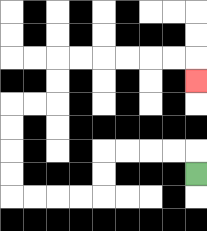{'start': '[8, 7]', 'end': '[8, 3]', 'path_directions': 'U,L,L,L,L,D,D,L,L,L,L,U,U,U,U,R,R,U,U,R,R,R,R,R,R,D', 'path_coordinates': '[[8, 7], [8, 6], [7, 6], [6, 6], [5, 6], [4, 6], [4, 7], [4, 8], [3, 8], [2, 8], [1, 8], [0, 8], [0, 7], [0, 6], [0, 5], [0, 4], [1, 4], [2, 4], [2, 3], [2, 2], [3, 2], [4, 2], [5, 2], [6, 2], [7, 2], [8, 2], [8, 3]]'}